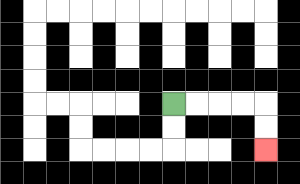{'start': '[7, 4]', 'end': '[11, 6]', 'path_directions': 'R,R,R,R,D,D', 'path_coordinates': '[[7, 4], [8, 4], [9, 4], [10, 4], [11, 4], [11, 5], [11, 6]]'}